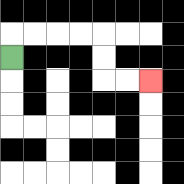{'start': '[0, 2]', 'end': '[6, 3]', 'path_directions': 'U,R,R,R,R,D,D,R,R', 'path_coordinates': '[[0, 2], [0, 1], [1, 1], [2, 1], [3, 1], [4, 1], [4, 2], [4, 3], [5, 3], [6, 3]]'}